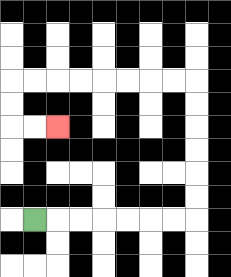{'start': '[1, 9]', 'end': '[2, 5]', 'path_directions': 'R,R,R,R,R,R,R,U,U,U,U,U,U,L,L,L,L,L,L,L,L,D,D,R,R', 'path_coordinates': '[[1, 9], [2, 9], [3, 9], [4, 9], [5, 9], [6, 9], [7, 9], [8, 9], [8, 8], [8, 7], [8, 6], [8, 5], [8, 4], [8, 3], [7, 3], [6, 3], [5, 3], [4, 3], [3, 3], [2, 3], [1, 3], [0, 3], [0, 4], [0, 5], [1, 5], [2, 5]]'}